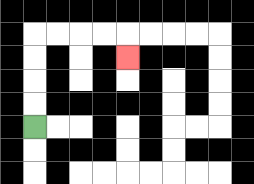{'start': '[1, 5]', 'end': '[5, 2]', 'path_directions': 'U,U,U,U,R,R,R,R,D', 'path_coordinates': '[[1, 5], [1, 4], [1, 3], [1, 2], [1, 1], [2, 1], [3, 1], [4, 1], [5, 1], [5, 2]]'}